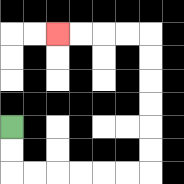{'start': '[0, 5]', 'end': '[2, 1]', 'path_directions': 'D,D,R,R,R,R,R,R,U,U,U,U,U,U,L,L,L,L', 'path_coordinates': '[[0, 5], [0, 6], [0, 7], [1, 7], [2, 7], [3, 7], [4, 7], [5, 7], [6, 7], [6, 6], [6, 5], [6, 4], [6, 3], [6, 2], [6, 1], [5, 1], [4, 1], [3, 1], [2, 1]]'}